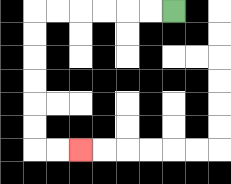{'start': '[7, 0]', 'end': '[3, 6]', 'path_directions': 'L,L,L,L,L,L,D,D,D,D,D,D,R,R', 'path_coordinates': '[[7, 0], [6, 0], [5, 0], [4, 0], [3, 0], [2, 0], [1, 0], [1, 1], [1, 2], [1, 3], [1, 4], [1, 5], [1, 6], [2, 6], [3, 6]]'}